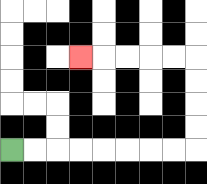{'start': '[0, 6]', 'end': '[3, 2]', 'path_directions': 'R,R,R,R,R,R,R,R,U,U,U,U,L,L,L,L,L', 'path_coordinates': '[[0, 6], [1, 6], [2, 6], [3, 6], [4, 6], [5, 6], [6, 6], [7, 6], [8, 6], [8, 5], [8, 4], [8, 3], [8, 2], [7, 2], [6, 2], [5, 2], [4, 2], [3, 2]]'}